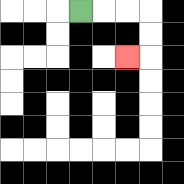{'start': '[3, 0]', 'end': '[5, 2]', 'path_directions': 'R,R,R,D,D,L', 'path_coordinates': '[[3, 0], [4, 0], [5, 0], [6, 0], [6, 1], [6, 2], [5, 2]]'}